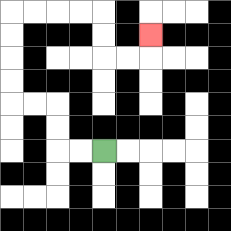{'start': '[4, 6]', 'end': '[6, 1]', 'path_directions': 'L,L,U,U,L,L,U,U,U,U,R,R,R,R,D,D,R,R,U', 'path_coordinates': '[[4, 6], [3, 6], [2, 6], [2, 5], [2, 4], [1, 4], [0, 4], [0, 3], [0, 2], [0, 1], [0, 0], [1, 0], [2, 0], [3, 0], [4, 0], [4, 1], [4, 2], [5, 2], [6, 2], [6, 1]]'}